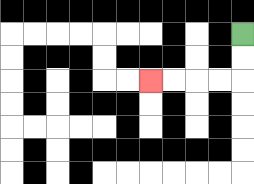{'start': '[10, 1]', 'end': '[6, 3]', 'path_directions': 'D,D,L,L,L,L', 'path_coordinates': '[[10, 1], [10, 2], [10, 3], [9, 3], [8, 3], [7, 3], [6, 3]]'}